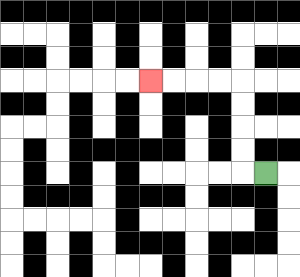{'start': '[11, 7]', 'end': '[6, 3]', 'path_directions': 'L,U,U,U,U,L,L,L,L', 'path_coordinates': '[[11, 7], [10, 7], [10, 6], [10, 5], [10, 4], [10, 3], [9, 3], [8, 3], [7, 3], [6, 3]]'}